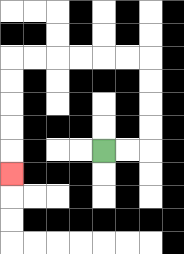{'start': '[4, 6]', 'end': '[0, 7]', 'path_directions': 'R,R,U,U,U,U,L,L,L,L,L,L,D,D,D,D,D', 'path_coordinates': '[[4, 6], [5, 6], [6, 6], [6, 5], [6, 4], [6, 3], [6, 2], [5, 2], [4, 2], [3, 2], [2, 2], [1, 2], [0, 2], [0, 3], [0, 4], [0, 5], [0, 6], [0, 7]]'}